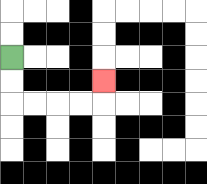{'start': '[0, 2]', 'end': '[4, 3]', 'path_directions': 'D,D,R,R,R,R,U', 'path_coordinates': '[[0, 2], [0, 3], [0, 4], [1, 4], [2, 4], [3, 4], [4, 4], [4, 3]]'}